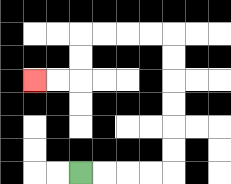{'start': '[3, 7]', 'end': '[1, 3]', 'path_directions': 'R,R,R,R,U,U,U,U,U,U,L,L,L,L,D,D,L,L', 'path_coordinates': '[[3, 7], [4, 7], [5, 7], [6, 7], [7, 7], [7, 6], [7, 5], [7, 4], [7, 3], [7, 2], [7, 1], [6, 1], [5, 1], [4, 1], [3, 1], [3, 2], [3, 3], [2, 3], [1, 3]]'}